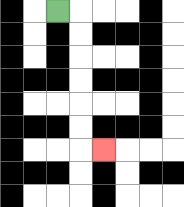{'start': '[2, 0]', 'end': '[4, 6]', 'path_directions': 'R,D,D,D,D,D,D,R', 'path_coordinates': '[[2, 0], [3, 0], [3, 1], [3, 2], [3, 3], [3, 4], [3, 5], [3, 6], [4, 6]]'}